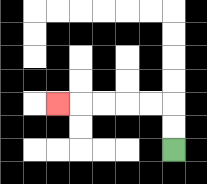{'start': '[7, 6]', 'end': '[2, 4]', 'path_directions': 'U,U,L,L,L,L,L', 'path_coordinates': '[[7, 6], [7, 5], [7, 4], [6, 4], [5, 4], [4, 4], [3, 4], [2, 4]]'}